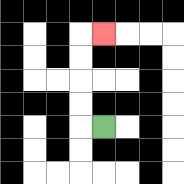{'start': '[4, 5]', 'end': '[4, 1]', 'path_directions': 'L,U,U,U,U,R', 'path_coordinates': '[[4, 5], [3, 5], [3, 4], [3, 3], [3, 2], [3, 1], [4, 1]]'}